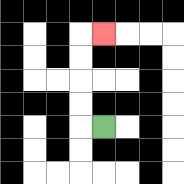{'start': '[4, 5]', 'end': '[4, 1]', 'path_directions': 'L,U,U,U,U,R', 'path_coordinates': '[[4, 5], [3, 5], [3, 4], [3, 3], [3, 2], [3, 1], [4, 1]]'}